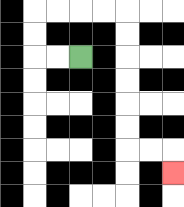{'start': '[3, 2]', 'end': '[7, 7]', 'path_directions': 'L,L,U,U,R,R,R,R,D,D,D,D,D,D,R,R,D', 'path_coordinates': '[[3, 2], [2, 2], [1, 2], [1, 1], [1, 0], [2, 0], [3, 0], [4, 0], [5, 0], [5, 1], [5, 2], [5, 3], [5, 4], [5, 5], [5, 6], [6, 6], [7, 6], [7, 7]]'}